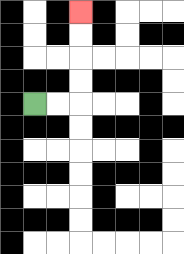{'start': '[1, 4]', 'end': '[3, 0]', 'path_directions': 'R,R,U,U,U,U', 'path_coordinates': '[[1, 4], [2, 4], [3, 4], [3, 3], [3, 2], [3, 1], [3, 0]]'}